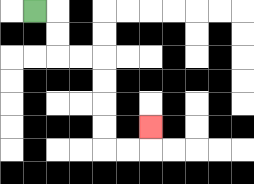{'start': '[1, 0]', 'end': '[6, 5]', 'path_directions': 'R,D,D,R,R,D,D,D,D,R,R,U', 'path_coordinates': '[[1, 0], [2, 0], [2, 1], [2, 2], [3, 2], [4, 2], [4, 3], [4, 4], [4, 5], [4, 6], [5, 6], [6, 6], [6, 5]]'}